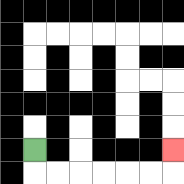{'start': '[1, 6]', 'end': '[7, 6]', 'path_directions': 'D,R,R,R,R,R,R,U', 'path_coordinates': '[[1, 6], [1, 7], [2, 7], [3, 7], [4, 7], [5, 7], [6, 7], [7, 7], [7, 6]]'}